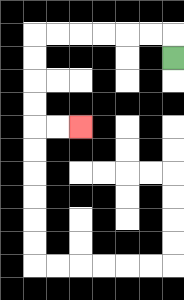{'start': '[7, 2]', 'end': '[3, 5]', 'path_directions': 'U,L,L,L,L,L,L,D,D,D,D,R,R', 'path_coordinates': '[[7, 2], [7, 1], [6, 1], [5, 1], [4, 1], [3, 1], [2, 1], [1, 1], [1, 2], [1, 3], [1, 4], [1, 5], [2, 5], [3, 5]]'}